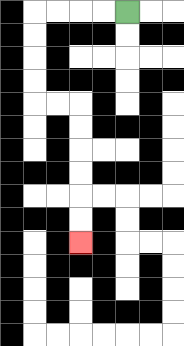{'start': '[5, 0]', 'end': '[3, 10]', 'path_directions': 'L,L,L,L,D,D,D,D,R,R,D,D,D,D,D,D', 'path_coordinates': '[[5, 0], [4, 0], [3, 0], [2, 0], [1, 0], [1, 1], [1, 2], [1, 3], [1, 4], [2, 4], [3, 4], [3, 5], [3, 6], [3, 7], [3, 8], [3, 9], [3, 10]]'}